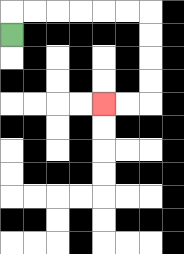{'start': '[0, 1]', 'end': '[4, 4]', 'path_directions': 'U,R,R,R,R,R,R,D,D,D,D,L,L', 'path_coordinates': '[[0, 1], [0, 0], [1, 0], [2, 0], [3, 0], [4, 0], [5, 0], [6, 0], [6, 1], [6, 2], [6, 3], [6, 4], [5, 4], [4, 4]]'}